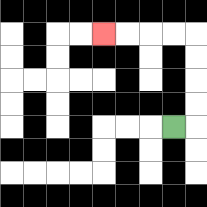{'start': '[7, 5]', 'end': '[4, 1]', 'path_directions': 'R,U,U,U,U,L,L,L,L', 'path_coordinates': '[[7, 5], [8, 5], [8, 4], [8, 3], [8, 2], [8, 1], [7, 1], [6, 1], [5, 1], [4, 1]]'}